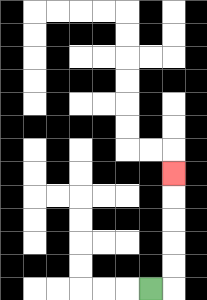{'start': '[6, 12]', 'end': '[7, 7]', 'path_directions': 'R,U,U,U,U,U', 'path_coordinates': '[[6, 12], [7, 12], [7, 11], [7, 10], [7, 9], [7, 8], [7, 7]]'}